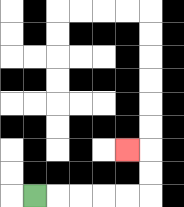{'start': '[1, 8]', 'end': '[5, 6]', 'path_directions': 'R,R,R,R,R,U,U,L', 'path_coordinates': '[[1, 8], [2, 8], [3, 8], [4, 8], [5, 8], [6, 8], [6, 7], [6, 6], [5, 6]]'}